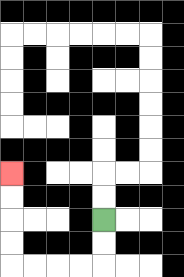{'start': '[4, 9]', 'end': '[0, 7]', 'path_directions': 'D,D,L,L,L,L,U,U,U,U', 'path_coordinates': '[[4, 9], [4, 10], [4, 11], [3, 11], [2, 11], [1, 11], [0, 11], [0, 10], [0, 9], [0, 8], [0, 7]]'}